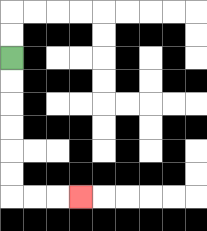{'start': '[0, 2]', 'end': '[3, 8]', 'path_directions': 'D,D,D,D,D,D,R,R,R', 'path_coordinates': '[[0, 2], [0, 3], [0, 4], [0, 5], [0, 6], [0, 7], [0, 8], [1, 8], [2, 8], [3, 8]]'}